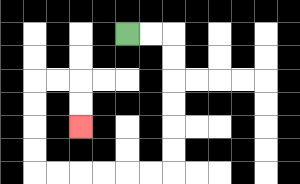{'start': '[5, 1]', 'end': '[3, 5]', 'path_directions': 'R,R,D,D,D,D,D,D,L,L,L,L,L,L,U,U,U,U,R,R,D,D', 'path_coordinates': '[[5, 1], [6, 1], [7, 1], [7, 2], [7, 3], [7, 4], [7, 5], [7, 6], [7, 7], [6, 7], [5, 7], [4, 7], [3, 7], [2, 7], [1, 7], [1, 6], [1, 5], [1, 4], [1, 3], [2, 3], [3, 3], [3, 4], [3, 5]]'}